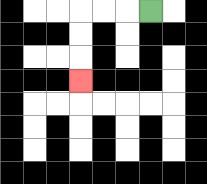{'start': '[6, 0]', 'end': '[3, 3]', 'path_directions': 'L,L,L,D,D,D', 'path_coordinates': '[[6, 0], [5, 0], [4, 0], [3, 0], [3, 1], [3, 2], [3, 3]]'}